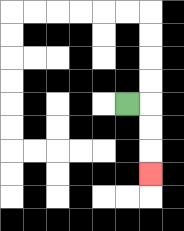{'start': '[5, 4]', 'end': '[6, 7]', 'path_directions': 'R,D,D,D', 'path_coordinates': '[[5, 4], [6, 4], [6, 5], [6, 6], [6, 7]]'}